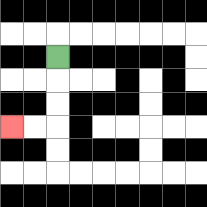{'start': '[2, 2]', 'end': '[0, 5]', 'path_directions': 'D,D,D,L,L', 'path_coordinates': '[[2, 2], [2, 3], [2, 4], [2, 5], [1, 5], [0, 5]]'}